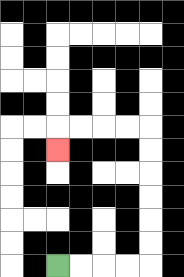{'start': '[2, 11]', 'end': '[2, 6]', 'path_directions': 'R,R,R,R,U,U,U,U,U,U,L,L,L,L,D', 'path_coordinates': '[[2, 11], [3, 11], [4, 11], [5, 11], [6, 11], [6, 10], [6, 9], [6, 8], [6, 7], [6, 6], [6, 5], [5, 5], [4, 5], [3, 5], [2, 5], [2, 6]]'}